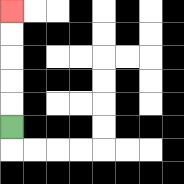{'start': '[0, 5]', 'end': '[0, 0]', 'path_directions': 'U,U,U,U,U', 'path_coordinates': '[[0, 5], [0, 4], [0, 3], [0, 2], [0, 1], [0, 0]]'}